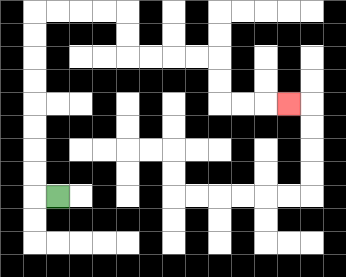{'start': '[2, 8]', 'end': '[12, 4]', 'path_directions': 'L,U,U,U,U,U,U,U,U,R,R,R,R,D,D,R,R,R,R,D,D,R,R,R', 'path_coordinates': '[[2, 8], [1, 8], [1, 7], [1, 6], [1, 5], [1, 4], [1, 3], [1, 2], [1, 1], [1, 0], [2, 0], [3, 0], [4, 0], [5, 0], [5, 1], [5, 2], [6, 2], [7, 2], [8, 2], [9, 2], [9, 3], [9, 4], [10, 4], [11, 4], [12, 4]]'}